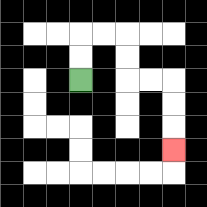{'start': '[3, 3]', 'end': '[7, 6]', 'path_directions': 'U,U,R,R,D,D,R,R,D,D,D', 'path_coordinates': '[[3, 3], [3, 2], [3, 1], [4, 1], [5, 1], [5, 2], [5, 3], [6, 3], [7, 3], [7, 4], [7, 5], [7, 6]]'}